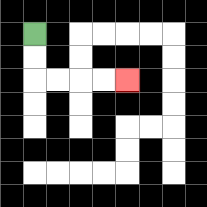{'start': '[1, 1]', 'end': '[5, 3]', 'path_directions': 'D,D,R,R,R,R', 'path_coordinates': '[[1, 1], [1, 2], [1, 3], [2, 3], [3, 3], [4, 3], [5, 3]]'}